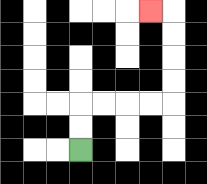{'start': '[3, 6]', 'end': '[6, 0]', 'path_directions': 'U,U,R,R,R,R,U,U,U,U,L', 'path_coordinates': '[[3, 6], [3, 5], [3, 4], [4, 4], [5, 4], [6, 4], [7, 4], [7, 3], [7, 2], [7, 1], [7, 0], [6, 0]]'}